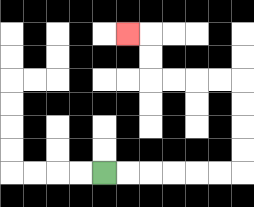{'start': '[4, 7]', 'end': '[5, 1]', 'path_directions': 'R,R,R,R,R,R,U,U,U,U,L,L,L,L,U,U,L', 'path_coordinates': '[[4, 7], [5, 7], [6, 7], [7, 7], [8, 7], [9, 7], [10, 7], [10, 6], [10, 5], [10, 4], [10, 3], [9, 3], [8, 3], [7, 3], [6, 3], [6, 2], [6, 1], [5, 1]]'}